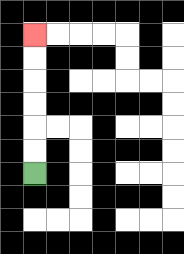{'start': '[1, 7]', 'end': '[1, 1]', 'path_directions': 'U,U,U,U,U,U', 'path_coordinates': '[[1, 7], [1, 6], [1, 5], [1, 4], [1, 3], [1, 2], [1, 1]]'}